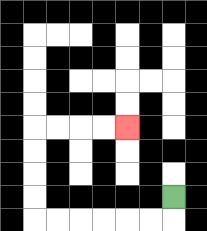{'start': '[7, 8]', 'end': '[5, 5]', 'path_directions': 'D,L,L,L,L,L,L,U,U,U,U,R,R,R,R', 'path_coordinates': '[[7, 8], [7, 9], [6, 9], [5, 9], [4, 9], [3, 9], [2, 9], [1, 9], [1, 8], [1, 7], [1, 6], [1, 5], [2, 5], [3, 5], [4, 5], [5, 5]]'}